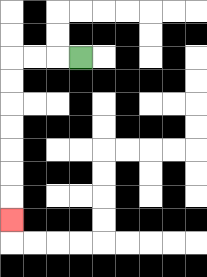{'start': '[3, 2]', 'end': '[0, 9]', 'path_directions': 'L,L,L,D,D,D,D,D,D,D', 'path_coordinates': '[[3, 2], [2, 2], [1, 2], [0, 2], [0, 3], [0, 4], [0, 5], [0, 6], [0, 7], [0, 8], [0, 9]]'}